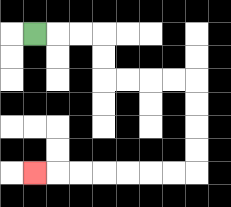{'start': '[1, 1]', 'end': '[1, 7]', 'path_directions': 'R,R,R,D,D,R,R,R,R,D,D,D,D,L,L,L,L,L,L,L', 'path_coordinates': '[[1, 1], [2, 1], [3, 1], [4, 1], [4, 2], [4, 3], [5, 3], [6, 3], [7, 3], [8, 3], [8, 4], [8, 5], [8, 6], [8, 7], [7, 7], [6, 7], [5, 7], [4, 7], [3, 7], [2, 7], [1, 7]]'}